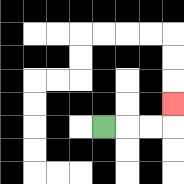{'start': '[4, 5]', 'end': '[7, 4]', 'path_directions': 'R,R,R,U', 'path_coordinates': '[[4, 5], [5, 5], [6, 5], [7, 5], [7, 4]]'}